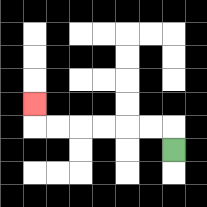{'start': '[7, 6]', 'end': '[1, 4]', 'path_directions': 'U,L,L,L,L,L,L,U', 'path_coordinates': '[[7, 6], [7, 5], [6, 5], [5, 5], [4, 5], [3, 5], [2, 5], [1, 5], [1, 4]]'}